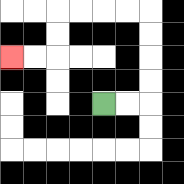{'start': '[4, 4]', 'end': '[0, 2]', 'path_directions': 'R,R,U,U,U,U,L,L,L,L,D,D,L,L', 'path_coordinates': '[[4, 4], [5, 4], [6, 4], [6, 3], [6, 2], [6, 1], [6, 0], [5, 0], [4, 0], [3, 0], [2, 0], [2, 1], [2, 2], [1, 2], [0, 2]]'}